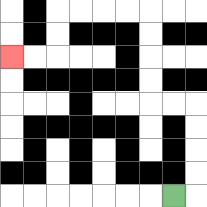{'start': '[7, 8]', 'end': '[0, 2]', 'path_directions': 'R,U,U,U,U,L,L,U,U,U,U,L,L,L,L,D,D,L,L', 'path_coordinates': '[[7, 8], [8, 8], [8, 7], [8, 6], [8, 5], [8, 4], [7, 4], [6, 4], [6, 3], [6, 2], [6, 1], [6, 0], [5, 0], [4, 0], [3, 0], [2, 0], [2, 1], [2, 2], [1, 2], [0, 2]]'}